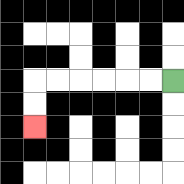{'start': '[7, 3]', 'end': '[1, 5]', 'path_directions': 'L,L,L,L,L,L,D,D', 'path_coordinates': '[[7, 3], [6, 3], [5, 3], [4, 3], [3, 3], [2, 3], [1, 3], [1, 4], [1, 5]]'}